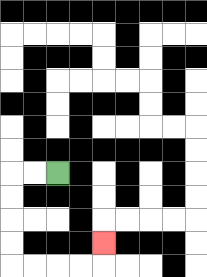{'start': '[2, 7]', 'end': '[4, 10]', 'path_directions': 'L,L,D,D,D,D,R,R,R,R,U', 'path_coordinates': '[[2, 7], [1, 7], [0, 7], [0, 8], [0, 9], [0, 10], [0, 11], [1, 11], [2, 11], [3, 11], [4, 11], [4, 10]]'}